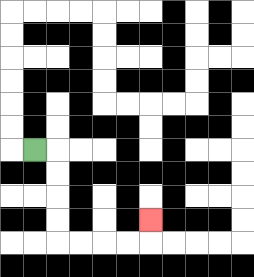{'start': '[1, 6]', 'end': '[6, 9]', 'path_directions': 'R,D,D,D,D,R,R,R,R,U', 'path_coordinates': '[[1, 6], [2, 6], [2, 7], [2, 8], [2, 9], [2, 10], [3, 10], [4, 10], [5, 10], [6, 10], [6, 9]]'}